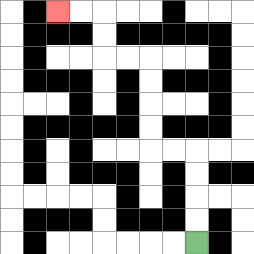{'start': '[8, 10]', 'end': '[2, 0]', 'path_directions': 'U,U,U,U,L,L,U,U,U,U,L,L,U,U,L,L', 'path_coordinates': '[[8, 10], [8, 9], [8, 8], [8, 7], [8, 6], [7, 6], [6, 6], [6, 5], [6, 4], [6, 3], [6, 2], [5, 2], [4, 2], [4, 1], [4, 0], [3, 0], [2, 0]]'}